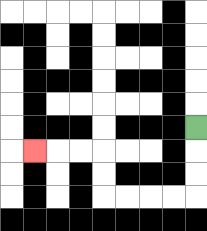{'start': '[8, 5]', 'end': '[1, 6]', 'path_directions': 'D,D,D,L,L,L,L,U,U,L,L,L', 'path_coordinates': '[[8, 5], [8, 6], [8, 7], [8, 8], [7, 8], [6, 8], [5, 8], [4, 8], [4, 7], [4, 6], [3, 6], [2, 6], [1, 6]]'}